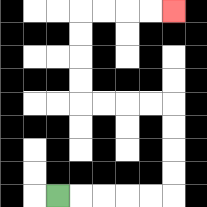{'start': '[2, 8]', 'end': '[7, 0]', 'path_directions': 'R,R,R,R,R,U,U,U,U,L,L,L,L,U,U,U,U,R,R,R,R', 'path_coordinates': '[[2, 8], [3, 8], [4, 8], [5, 8], [6, 8], [7, 8], [7, 7], [7, 6], [7, 5], [7, 4], [6, 4], [5, 4], [4, 4], [3, 4], [3, 3], [3, 2], [3, 1], [3, 0], [4, 0], [5, 0], [6, 0], [7, 0]]'}